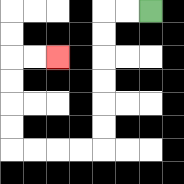{'start': '[6, 0]', 'end': '[2, 2]', 'path_directions': 'L,L,D,D,D,D,D,D,L,L,L,L,U,U,U,U,R,R', 'path_coordinates': '[[6, 0], [5, 0], [4, 0], [4, 1], [4, 2], [4, 3], [4, 4], [4, 5], [4, 6], [3, 6], [2, 6], [1, 6], [0, 6], [0, 5], [0, 4], [0, 3], [0, 2], [1, 2], [2, 2]]'}